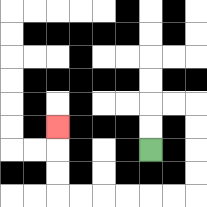{'start': '[6, 6]', 'end': '[2, 5]', 'path_directions': 'U,U,R,R,D,D,D,D,L,L,L,L,L,L,U,U,U', 'path_coordinates': '[[6, 6], [6, 5], [6, 4], [7, 4], [8, 4], [8, 5], [8, 6], [8, 7], [8, 8], [7, 8], [6, 8], [5, 8], [4, 8], [3, 8], [2, 8], [2, 7], [2, 6], [2, 5]]'}